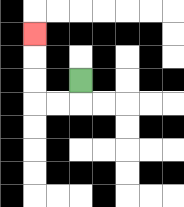{'start': '[3, 3]', 'end': '[1, 1]', 'path_directions': 'D,L,L,U,U,U', 'path_coordinates': '[[3, 3], [3, 4], [2, 4], [1, 4], [1, 3], [1, 2], [1, 1]]'}